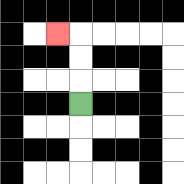{'start': '[3, 4]', 'end': '[2, 1]', 'path_directions': 'U,U,U,L', 'path_coordinates': '[[3, 4], [3, 3], [3, 2], [3, 1], [2, 1]]'}